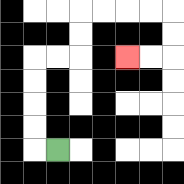{'start': '[2, 6]', 'end': '[5, 2]', 'path_directions': 'L,U,U,U,U,R,R,U,U,R,R,R,R,D,D,L,L', 'path_coordinates': '[[2, 6], [1, 6], [1, 5], [1, 4], [1, 3], [1, 2], [2, 2], [3, 2], [3, 1], [3, 0], [4, 0], [5, 0], [6, 0], [7, 0], [7, 1], [7, 2], [6, 2], [5, 2]]'}